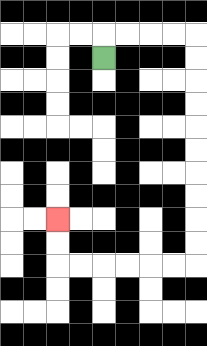{'start': '[4, 2]', 'end': '[2, 9]', 'path_directions': 'U,R,R,R,R,D,D,D,D,D,D,D,D,D,D,L,L,L,L,L,L,U,U', 'path_coordinates': '[[4, 2], [4, 1], [5, 1], [6, 1], [7, 1], [8, 1], [8, 2], [8, 3], [8, 4], [8, 5], [8, 6], [8, 7], [8, 8], [8, 9], [8, 10], [8, 11], [7, 11], [6, 11], [5, 11], [4, 11], [3, 11], [2, 11], [2, 10], [2, 9]]'}